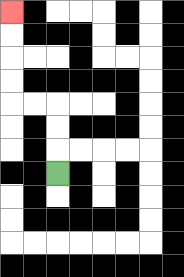{'start': '[2, 7]', 'end': '[0, 0]', 'path_directions': 'U,U,U,L,L,U,U,U,U', 'path_coordinates': '[[2, 7], [2, 6], [2, 5], [2, 4], [1, 4], [0, 4], [0, 3], [0, 2], [0, 1], [0, 0]]'}